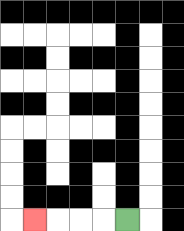{'start': '[5, 9]', 'end': '[1, 9]', 'path_directions': 'L,L,L,L', 'path_coordinates': '[[5, 9], [4, 9], [3, 9], [2, 9], [1, 9]]'}